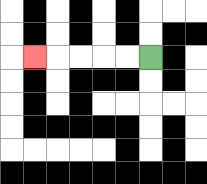{'start': '[6, 2]', 'end': '[1, 2]', 'path_directions': 'L,L,L,L,L', 'path_coordinates': '[[6, 2], [5, 2], [4, 2], [3, 2], [2, 2], [1, 2]]'}